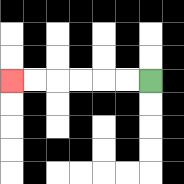{'start': '[6, 3]', 'end': '[0, 3]', 'path_directions': 'L,L,L,L,L,L', 'path_coordinates': '[[6, 3], [5, 3], [4, 3], [3, 3], [2, 3], [1, 3], [0, 3]]'}